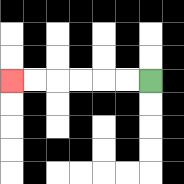{'start': '[6, 3]', 'end': '[0, 3]', 'path_directions': 'L,L,L,L,L,L', 'path_coordinates': '[[6, 3], [5, 3], [4, 3], [3, 3], [2, 3], [1, 3], [0, 3]]'}